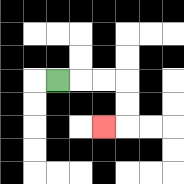{'start': '[2, 3]', 'end': '[4, 5]', 'path_directions': 'R,R,R,D,D,L', 'path_coordinates': '[[2, 3], [3, 3], [4, 3], [5, 3], [5, 4], [5, 5], [4, 5]]'}